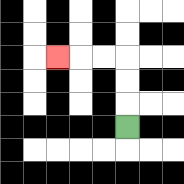{'start': '[5, 5]', 'end': '[2, 2]', 'path_directions': 'U,U,U,L,L,L', 'path_coordinates': '[[5, 5], [5, 4], [5, 3], [5, 2], [4, 2], [3, 2], [2, 2]]'}